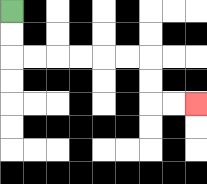{'start': '[0, 0]', 'end': '[8, 4]', 'path_directions': 'D,D,R,R,R,R,R,R,D,D,R,R', 'path_coordinates': '[[0, 0], [0, 1], [0, 2], [1, 2], [2, 2], [3, 2], [4, 2], [5, 2], [6, 2], [6, 3], [6, 4], [7, 4], [8, 4]]'}